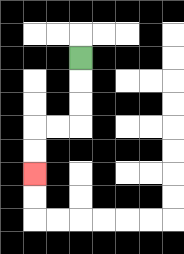{'start': '[3, 2]', 'end': '[1, 7]', 'path_directions': 'D,D,D,L,L,D,D', 'path_coordinates': '[[3, 2], [3, 3], [3, 4], [3, 5], [2, 5], [1, 5], [1, 6], [1, 7]]'}